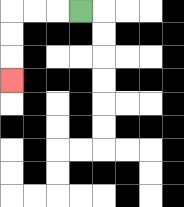{'start': '[3, 0]', 'end': '[0, 3]', 'path_directions': 'L,L,L,D,D,D', 'path_coordinates': '[[3, 0], [2, 0], [1, 0], [0, 0], [0, 1], [0, 2], [0, 3]]'}